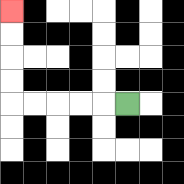{'start': '[5, 4]', 'end': '[0, 0]', 'path_directions': 'L,L,L,L,L,U,U,U,U', 'path_coordinates': '[[5, 4], [4, 4], [3, 4], [2, 4], [1, 4], [0, 4], [0, 3], [0, 2], [0, 1], [0, 0]]'}